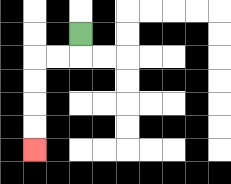{'start': '[3, 1]', 'end': '[1, 6]', 'path_directions': 'D,L,L,D,D,D,D', 'path_coordinates': '[[3, 1], [3, 2], [2, 2], [1, 2], [1, 3], [1, 4], [1, 5], [1, 6]]'}